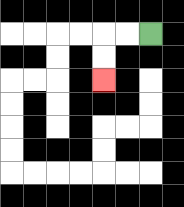{'start': '[6, 1]', 'end': '[4, 3]', 'path_directions': 'L,L,D,D', 'path_coordinates': '[[6, 1], [5, 1], [4, 1], [4, 2], [4, 3]]'}